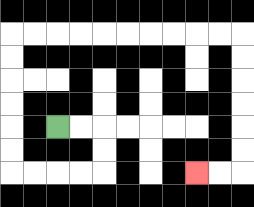{'start': '[2, 5]', 'end': '[8, 7]', 'path_directions': 'R,R,D,D,L,L,L,L,U,U,U,U,U,U,R,R,R,R,R,R,R,R,R,R,D,D,D,D,D,D,L,L', 'path_coordinates': '[[2, 5], [3, 5], [4, 5], [4, 6], [4, 7], [3, 7], [2, 7], [1, 7], [0, 7], [0, 6], [0, 5], [0, 4], [0, 3], [0, 2], [0, 1], [1, 1], [2, 1], [3, 1], [4, 1], [5, 1], [6, 1], [7, 1], [8, 1], [9, 1], [10, 1], [10, 2], [10, 3], [10, 4], [10, 5], [10, 6], [10, 7], [9, 7], [8, 7]]'}